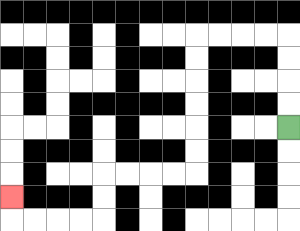{'start': '[12, 5]', 'end': '[0, 8]', 'path_directions': 'U,U,U,U,L,L,L,L,D,D,D,D,D,D,L,L,L,L,D,D,L,L,L,L,U', 'path_coordinates': '[[12, 5], [12, 4], [12, 3], [12, 2], [12, 1], [11, 1], [10, 1], [9, 1], [8, 1], [8, 2], [8, 3], [8, 4], [8, 5], [8, 6], [8, 7], [7, 7], [6, 7], [5, 7], [4, 7], [4, 8], [4, 9], [3, 9], [2, 9], [1, 9], [0, 9], [0, 8]]'}